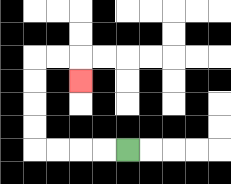{'start': '[5, 6]', 'end': '[3, 3]', 'path_directions': 'L,L,L,L,U,U,U,U,R,R,D', 'path_coordinates': '[[5, 6], [4, 6], [3, 6], [2, 6], [1, 6], [1, 5], [1, 4], [1, 3], [1, 2], [2, 2], [3, 2], [3, 3]]'}